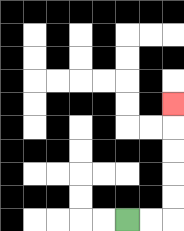{'start': '[5, 9]', 'end': '[7, 4]', 'path_directions': 'R,R,U,U,U,U,U', 'path_coordinates': '[[5, 9], [6, 9], [7, 9], [7, 8], [7, 7], [7, 6], [7, 5], [7, 4]]'}